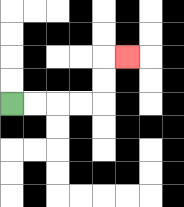{'start': '[0, 4]', 'end': '[5, 2]', 'path_directions': 'R,R,R,R,U,U,R', 'path_coordinates': '[[0, 4], [1, 4], [2, 4], [3, 4], [4, 4], [4, 3], [4, 2], [5, 2]]'}